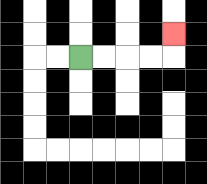{'start': '[3, 2]', 'end': '[7, 1]', 'path_directions': 'R,R,R,R,U', 'path_coordinates': '[[3, 2], [4, 2], [5, 2], [6, 2], [7, 2], [7, 1]]'}